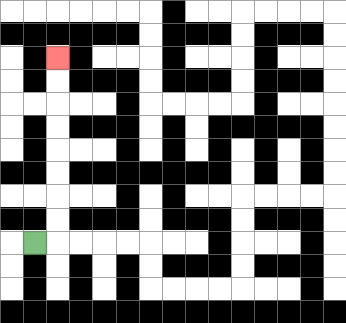{'start': '[1, 10]', 'end': '[2, 2]', 'path_directions': 'R,U,U,U,U,U,U,U,U', 'path_coordinates': '[[1, 10], [2, 10], [2, 9], [2, 8], [2, 7], [2, 6], [2, 5], [2, 4], [2, 3], [2, 2]]'}